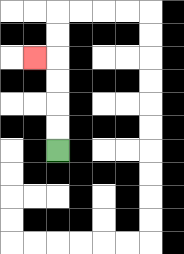{'start': '[2, 6]', 'end': '[1, 2]', 'path_directions': 'U,U,U,U,L', 'path_coordinates': '[[2, 6], [2, 5], [2, 4], [2, 3], [2, 2], [1, 2]]'}